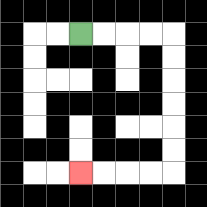{'start': '[3, 1]', 'end': '[3, 7]', 'path_directions': 'R,R,R,R,D,D,D,D,D,D,L,L,L,L', 'path_coordinates': '[[3, 1], [4, 1], [5, 1], [6, 1], [7, 1], [7, 2], [7, 3], [7, 4], [7, 5], [7, 6], [7, 7], [6, 7], [5, 7], [4, 7], [3, 7]]'}